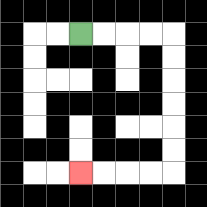{'start': '[3, 1]', 'end': '[3, 7]', 'path_directions': 'R,R,R,R,D,D,D,D,D,D,L,L,L,L', 'path_coordinates': '[[3, 1], [4, 1], [5, 1], [6, 1], [7, 1], [7, 2], [7, 3], [7, 4], [7, 5], [7, 6], [7, 7], [6, 7], [5, 7], [4, 7], [3, 7]]'}